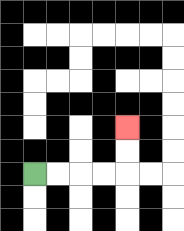{'start': '[1, 7]', 'end': '[5, 5]', 'path_directions': 'R,R,R,R,U,U', 'path_coordinates': '[[1, 7], [2, 7], [3, 7], [4, 7], [5, 7], [5, 6], [5, 5]]'}